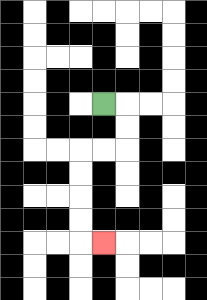{'start': '[4, 4]', 'end': '[4, 10]', 'path_directions': 'R,D,D,L,L,D,D,D,D,R', 'path_coordinates': '[[4, 4], [5, 4], [5, 5], [5, 6], [4, 6], [3, 6], [3, 7], [3, 8], [3, 9], [3, 10], [4, 10]]'}